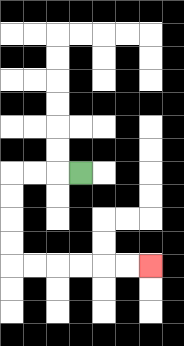{'start': '[3, 7]', 'end': '[6, 11]', 'path_directions': 'L,L,L,D,D,D,D,R,R,R,R,R,R', 'path_coordinates': '[[3, 7], [2, 7], [1, 7], [0, 7], [0, 8], [0, 9], [0, 10], [0, 11], [1, 11], [2, 11], [3, 11], [4, 11], [5, 11], [6, 11]]'}